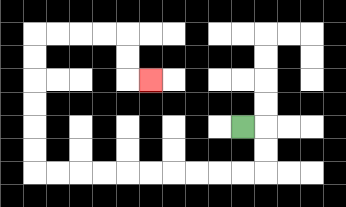{'start': '[10, 5]', 'end': '[6, 3]', 'path_directions': 'R,D,D,L,L,L,L,L,L,L,L,L,L,U,U,U,U,U,U,R,R,R,R,D,D,R', 'path_coordinates': '[[10, 5], [11, 5], [11, 6], [11, 7], [10, 7], [9, 7], [8, 7], [7, 7], [6, 7], [5, 7], [4, 7], [3, 7], [2, 7], [1, 7], [1, 6], [1, 5], [1, 4], [1, 3], [1, 2], [1, 1], [2, 1], [3, 1], [4, 1], [5, 1], [5, 2], [5, 3], [6, 3]]'}